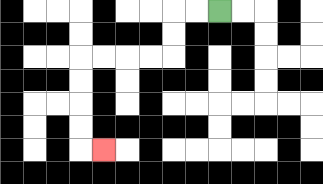{'start': '[9, 0]', 'end': '[4, 6]', 'path_directions': 'L,L,D,D,L,L,L,L,D,D,D,D,R', 'path_coordinates': '[[9, 0], [8, 0], [7, 0], [7, 1], [7, 2], [6, 2], [5, 2], [4, 2], [3, 2], [3, 3], [3, 4], [3, 5], [3, 6], [4, 6]]'}